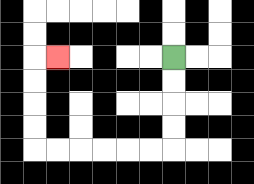{'start': '[7, 2]', 'end': '[2, 2]', 'path_directions': 'D,D,D,D,L,L,L,L,L,L,U,U,U,U,R', 'path_coordinates': '[[7, 2], [7, 3], [7, 4], [7, 5], [7, 6], [6, 6], [5, 6], [4, 6], [3, 6], [2, 6], [1, 6], [1, 5], [1, 4], [1, 3], [1, 2], [2, 2]]'}